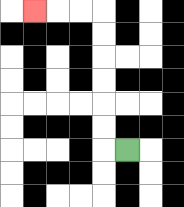{'start': '[5, 6]', 'end': '[1, 0]', 'path_directions': 'L,U,U,U,U,U,U,L,L,L', 'path_coordinates': '[[5, 6], [4, 6], [4, 5], [4, 4], [4, 3], [4, 2], [4, 1], [4, 0], [3, 0], [2, 0], [1, 0]]'}